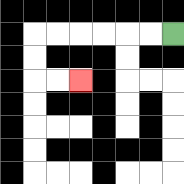{'start': '[7, 1]', 'end': '[3, 3]', 'path_directions': 'L,L,L,L,L,L,D,D,R,R', 'path_coordinates': '[[7, 1], [6, 1], [5, 1], [4, 1], [3, 1], [2, 1], [1, 1], [1, 2], [1, 3], [2, 3], [3, 3]]'}